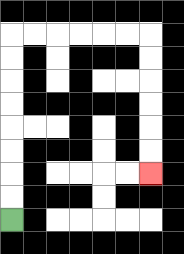{'start': '[0, 9]', 'end': '[6, 7]', 'path_directions': 'U,U,U,U,U,U,U,U,R,R,R,R,R,R,D,D,D,D,D,D', 'path_coordinates': '[[0, 9], [0, 8], [0, 7], [0, 6], [0, 5], [0, 4], [0, 3], [0, 2], [0, 1], [1, 1], [2, 1], [3, 1], [4, 1], [5, 1], [6, 1], [6, 2], [6, 3], [6, 4], [6, 5], [6, 6], [6, 7]]'}